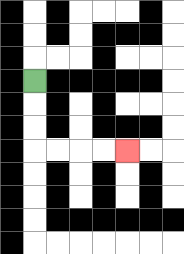{'start': '[1, 3]', 'end': '[5, 6]', 'path_directions': 'D,D,D,R,R,R,R', 'path_coordinates': '[[1, 3], [1, 4], [1, 5], [1, 6], [2, 6], [3, 6], [4, 6], [5, 6]]'}